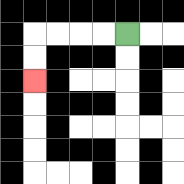{'start': '[5, 1]', 'end': '[1, 3]', 'path_directions': 'L,L,L,L,D,D', 'path_coordinates': '[[5, 1], [4, 1], [3, 1], [2, 1], [1, 1], [1, 2], [1, 3]]'}